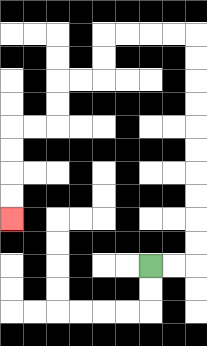{'start': '[6, 11]', 'end': '[0, 9]', 'path_directions': 'R,R,U,U,U,U,U,U,U,U,U,U,L,L,L,L,D,D,L,L,D,D,L,L,D,D,D,D', 'path_coordinates': '[[6, 11], [7, 11], [8, 11], [8, 10], [8, 9], [8, 8], [8, 7], [8, 6], [8, 5], [8, 4], [8, 3], [8, 2], [8, 1], [7, 1], [6, 1], [5, 1], [4, 1], [4, 2], [4, 3], [3, 3], [2, 3], [2, 4], [2, 5], [1, 5], [0, 5], [0, 6], [0, 7], [0, 8], [0, 9]]'}